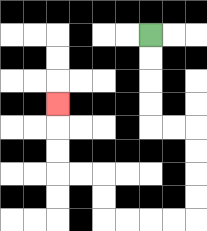{'start': '[6, 1]', 'end': '[2, 4]', 'path_directions': 'D,D,D,D,R,R,D,D,D,D,L,L,L,L,U,U,L,L,U,U,U', 'path_coordinates': '[[6, 1], [6, 2], [6, 3], [6, 4], [6, 5], [7, 5], [8, 5], [8, 6], [8, 7], [8, 8], [8, 9], [7, 9], [6, 9], [5, 9], [4, 9], [4, 8], [4, 7], [3, 7], [2, 7], [2, 6], [2, 5], [2, 4]]'}